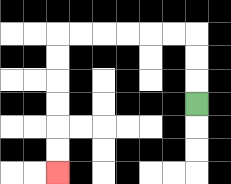{'start': '[8, 4]', 'end': '[2, 7]', 'path_directions': 'U,U,U,L,L,L,L,L,L,D,D,D,D,D,D', 'path_coordinates': '[[8, 4], [8, 3], [8, 2], [8, 1], [7, 1], [6, 1], [5, 1], [4, 1], [3, 1], [2, 1], [2, 2], [2, 3], [2, 4], [2, 5], [2, 6], [2, 7]]'}